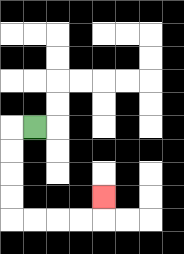{'start': '[1, 5]', 'end': '[4, 8]', 'path_directions': 'L,D,D,D,D,R,R,R,R,U', 'path_coordinates': '[[1, 5], [0, 5], [0, 6], [0, 7], [0, 8], [0, 9], [1, 9], [2, 9], [3, 9], [4, 9], [4, 8]]'}